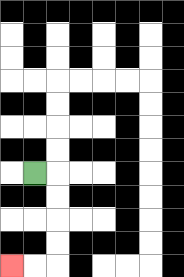{'start': '[1, 7]', 'end': '[0, 11]', 'path_directions': 'R,D,D,D,D,L,L', 'path_coordinates': '[[1, 7], [2, 7], [2, 8], [2, 9], [2, 10], [2, 11], [1, 11], [0, 11]]'}